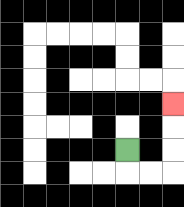{'start': '[5, 6]', 'end': '[7, 4]', 'path_directions': 'D,R,R,U,U,U', 'path_coordinates': '[[5, 6], [5, 7], [6, 7], [7, 7], [7, 6], [7, 5], [7, 4]]'}